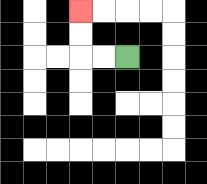{'start': '[5, 2]', 'end': '[3, 0]', 'path_directions': 'L,L,U,U', 'path_coordinates': '[[5, 2], [4, 2], [3, 2], [3, 1], [3, 0]]'}